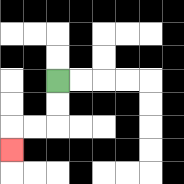{'start': '[2, 3]', 'end': '[0, 6]', 'path_directions': 'D,D,L,L,D', 'path_coordinates': '[[2, 3], [2, 4], [2, 5], [1, 5], [0, 5], [0, 6]]'}